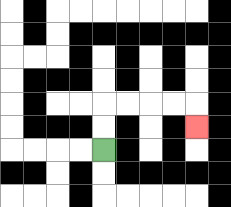{'start': '[4, 6]', 'end': '[8, 5]', 'path_directions': 'U,U,R,R,R,R,D', 'path_coordinates': '[[4, 6], [4, 5], [4, 4], [5, 4], [6, 4], [7, 4], [8, 4], [8, 5]]'}